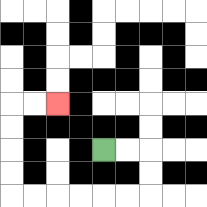{'start': '[4, 6]', 'end': '[2, 4]', 'path_directions': 'R,R,D,D,L,L,L,L,L,L,U,U,U,U,R,R', 'path_coordinates': '[[4, 6], [5, 6], [6, 6], [6, 7], [6, 8], [5, 8], [4, 8], [3, 8], [2, 8], [1, 8], [0, 8], [0, 7], [0, 6], [0, 5], [0, 4], [1, 4], [2, 4]]'}